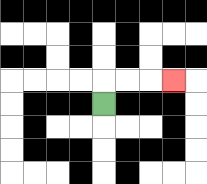{'start': '[4, 4]', 'end': '[7, 3]', 'path_directions': 'U,R,R,R', 'path_coordinates': '[[4, 4], [4, 3], [5, 3], [6, 3], [7, 3]]'}